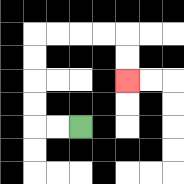{'start': '[3, 5]', 'end': '[5, 3]', 'path_directions': 'L,L,U,U,U,U,R,R,R,R,D,D', 'path_coordinates': '[[3, 5], [2, 5], [1, 5], [1, 4], [1, 3], [1, 2], [1, 1], [2, 1], [3, 1], [4, 1], [5, 1], [5, 2], [5, 3]]'}